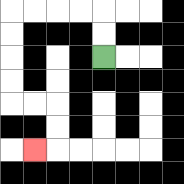{'start': '[4, 2]', 'end': '[1, 6]', 'path_directions': 'U,U,L,L,L,L,D,D,D,D,R,R,D,D,L', 'path_coordinates': '[[4, 2], [4, 1], [4, 0], [3, 0], [2, 0], [1, 0], [0, 0], [0, 1], [0, 2], [0, 3], [0, 4], [1, 4], [2, 4], [2, 5], [2, 6], [1, 6]]'}